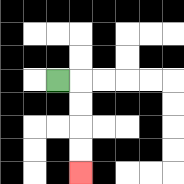{'start': '[2, 3]', 'end': '[3, 7]', 'path_directions': 'R,D,D,D,D', 'path_coordinates': '[[2, 3], [3, 3], [3, 4], [3, 5], [3, 6], [3, 7]]'}